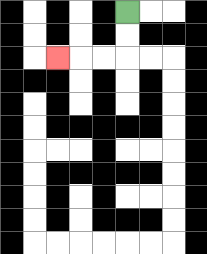{'start': '[5, 0]', 'end': '[2, 2]', 'path_directions': 'D,D,L,L,L', 'path_coordinates': '[[5, 0], [5, 1], [5, 2], [4, 2], [3, 2], [2, 2]]'}